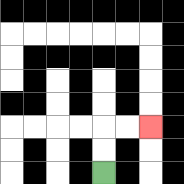{'start': '[4, 7]', 'end': '[6, 5]', 'path_directions': 'U,U,R,R', 'path_coordinates': '[[4, 7], [4, 6], [4, 5], [5, 5], [6, 5]]'}